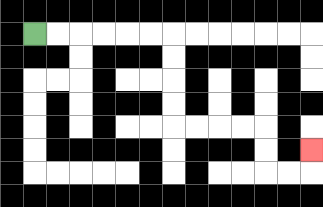{'start': '[1, 1]', 'end': '[13, 6]', 'path_directions': 'R,R,R,R,R,R,D,D,D,D,R,R,R,R,D,D,R,R,U', 'path_coordinates': '[[1, 1], [2, 1], [3, 1], [4, 1], [5, 1], [6, 1], [7, 1], [7, 2], [7, 3], [7, 4], [7, 5], [8, 5], [9, 5], [10, 5], [11, 5], [11, 6], [11, 7], [12, 7], [13, 7], [13, 6]]'}